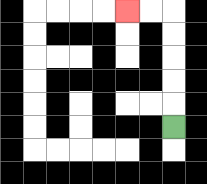{'start': '[7, 5]', 'end': '[5, 0]', 'path_directions': 'U,U,U,U,U,L,L', 'path_coordinates': '[[7, 5], [7, 4], [7, 3], [7, 2], [7, 1], [7, 0], [6, 0], [5, 0]]'}